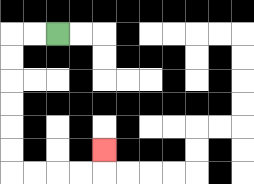{'start': '[2, 1]', 'end': '[4, 6]', 'path_directions': 'L,L,D,D,D,D,D,D,R,R,R,R,U', 'path_coordinates': '[[2, 1], [1, 1], [0, 1], [0, 2], [0, 3], [0, 4], [0, 5], [0, 6], [0, 7], [1, 7], [2, 7], [3, 7], [4, 7], [4, 6]]'}